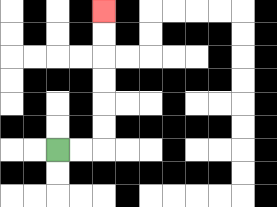{'start': '[2, 6]', 'end': '[4, 0]', 'path_directions': 'R,R,U,U,U,U,U,U', 'path_coordinates': '[[2, 6], [3, 6], [4, 6], [4, 5], [4, 4], [4, 3], [4, 2], [4, 1], [4, 0]]'}